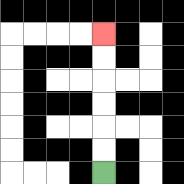{'start': '[4, 7]', 'end': '[4, 1]', 'path_directions': 'U,U,U,U,U,U', 'path_coordinates': '[[4, 7], [4, 6], [4, 5], [4, 4], [4, 3], [4, 2], [4, 1]]'}